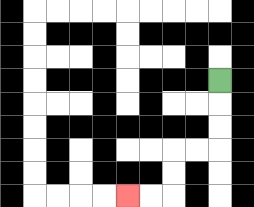{'start': '[9, 3]', 'end': '[5, 8]', 'path_directions': 'D,D,D,L,L,D,D,L,L', 'path_coordinates': '[[9, 3], [9, 4], [9, 5], [9, 6], [8, 6], [7, 6], [7, 7], [7, 8], [6, 8], [5, 8]]'}